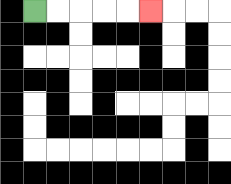{'start': '[1, 0]', 'end': '[6, 0]', 'path_directions': 'R,R,R,R,R', 'path_coordinates': '[[1, 0], [2, 0], [3, 0], [4, 0], [5, 0], [6, 0]]'}